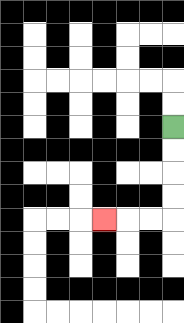{'start': '[7, 5]', 'end': '[4, 9]', 'path_directions': 'D,D,D,D,L,L,L', 'path_coordinates': '[[7, 5], [7, 6], [7, 7], [7, 8], [7, 9], [6, 9], [5, 9], [4, 9]]'}